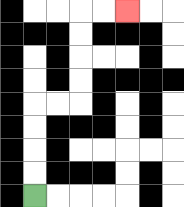{'start': '[1, 8]', 'end': '[5, 0]', 'path_directions': 'U,U,U,U,R,R,U,U,U,U,R,R', 'path_coordinates': '[[1, 8], [1, 7], [1, 6], [1, 5], [1, 4], [2, 4], [3, 4], [3, 3], [3, 2], [3, 1], [3, 0], [4, 0], [5, 0]]'}